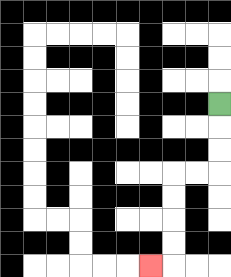{'start': '[9, 4]', 'end': '[6, 11]', 'path_directions': 'D,D,D,L,L,D,D,D,D,L', 'path_coordinates': '[[9, 4], [9, 5], [9, 6], [9, 7], [8, 7], [7, 7], [7, 8], [7, 9], [7, 10], [7, 11], [6, 11]]'}